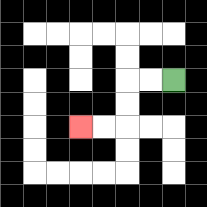{'start': '[7, 3]', 'end': '[3, 5]', 'path_directions': 'L,L,D,D,L,L', 'path_coordinates': '[[7, 3], [6, 3], [5, 3], [5, 4], [5, 5], [4, 5], [3, 5]]'}